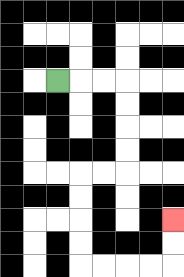{'start': '[2, 3]', 'end': '[7, 9]', 'path_directions': 'R,R,R,D,D,D,D,L,L,D,D,D,D,R,R,R,R,U,U', 'path_coordinates': '[[2, 3], [3, 3], [4, 3], [5, 3], [5, 4], [5, 5], [5, 6], [5, 7], [4, 7], [3, 7], [3, 8], [3, 9], [3, 10], [3, 11], [4, 11], [5, 11], [6, 11], [7, 11], [7, 10], [7, 9]]'}